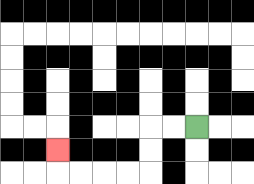{'start': '[8, 5]', 'end': '[2, 6]', 'path_directions': 'L,L,D,D,L,L,L,L,U', 'path_coordinates': '[[8, 5], [7, 5], [6, 5], [6, 6], [6, 7], [5, 7], [4, 7], [3, 7], [2, 7], [2, 6]]'}